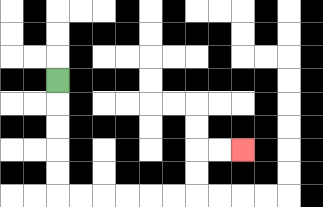{'start': '[2, 3]', 'end': '[10, 6]', 'path_directions': 'D,D,D,D,D,R,R,R,R,R,R,U,U,R,R', 'path_coordinates': '[[2, 3], [2, 4], [2, 5], [2, 6], [2, 7], [2, 8], [3, 8], [4, 8], [5, 8], [6, 8], [7, 8], [8, 8], [8, 7], [8, 6], [9, 6], [10, 6]]'}